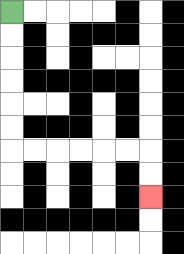{'start': '[0, 0]', 'end': '[6, 8]', 'path_directions': 'D,D,D,D,D,D,R,R,R,R,R,R,D,D', 'path_coordinates': '[[0, 0], [0, 1], [0, 2], [0, 3], [0, 4], [0, 5], [0, 6], [1, 6], [2, 6], [3, 6], [4, 6], [5, 6], [6, 6], [6, 7], [6, 8]]'}